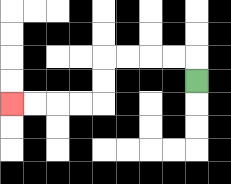{'start': '[8, 3]', 'end': '[0, 4]', 'path_directions': 'U,L,L,L,L,D,D,L,L,L,L', 'path_coordinates': '[[8, 3], [8, 2], [7, 2], [6, 2], [5, 2], [4, 2], [4, 3], [4, 4], [3, 4], [2, 4], [1, 4], [0, 4]]'}